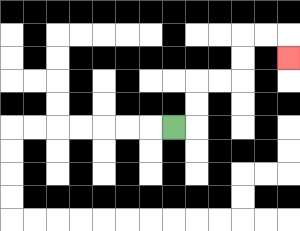{'start': '[7, 5]', 'end': '[12, 2]', 'path_directions': 'R,U,U,R,R,U,U,R,R,D', 'path_coordinates': '[[7, 5], [8, 5], [8, 4], [8, 3], [9, 3], [10, 3], [10, 2], [10, 1], [11, 1], [12, 1], [12, 2]]'}